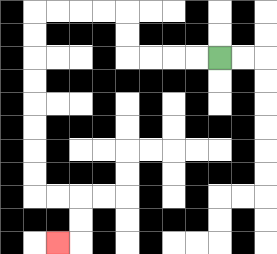{'start': '[9, 2]', 'end': '[2, 10]', 'path_directions': 'L,L,L,L,U,U,L,L,L,L,D,D,D,D,D,D,D,D,R,R,D,D,L', 'path_coordinates': '[[9, 2], [8, 2], [7, 2], [6, 2], [5, 2], [5, 1], [5, 0], [4, 0], [3, 0], [2, 0], [1, 0], [1, 1], [1, 2], [1, 3], [1, 4], [1, 5], [1, 6], [1, 7], [1, 8], [2, 8], [3, 8], [3, 9], [3, 10], [2, 10]]'}